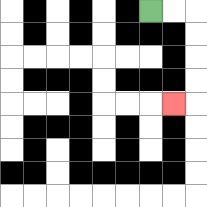{'start': '[6, 0]', 'end': '[7, 4]', 'path_directions': 'R,R,D,D,D,D,L', 'path_coordinates': '[[6, 0], [7, 0], [8, 0], [8, 1], [8, 2], [8, 3], [8, 4], [7, 4]]'}